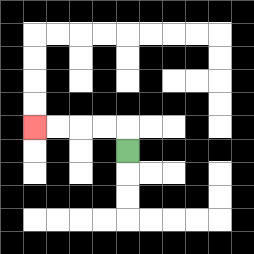{'start': '[5, 6]', 'end': '[1, 5]', 'path_directions': 'U,L,L,L,L', 'path_coordinates': '[[5, 6], [5, 5], [4, 5], [3, 5], [2, 5], [1, 5]]'}